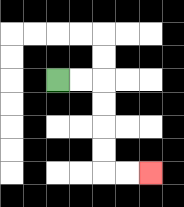{'start': '[2, 3]', 'end': '[6, 7]', 'path_directions': 'R,R,D,D,D,D,R,R', 'path_coordinates': '[[2, 3], [3, 3], [4, 3], [4, 4], [4, 5], [4, 6], [4, 7], [5, 7], [6, 7]]'}